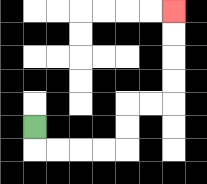{'start': '[1, 5]', 'end': '[7, 0]', 'path_directions': 'D,R,R,R,R,U,U,R,R,U,U,U,U', 'path_coordinates': '[[1, 5], [1, 6], [2, 6], [3, 6], [4, 6], [5, 6], [5, 5], [5, 4], [6, 4], [7, 4], [7, 3], [7, 2], [7, 1], [7, 0]]'}